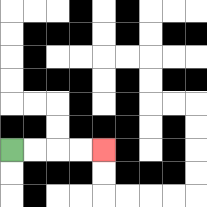{'start': '[0, 6]', 'end': '[4, 6]', 'path_directions': 'R,R,R,R', 'path_coordinates': '[[0, 6], [1, 6], [2, 6], [3, 6], [4, 6]]'}